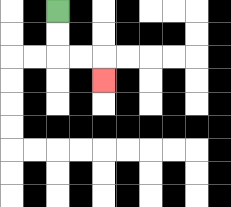{'start': '[2, 0]', 'end': '[4, 3]', 'path_directions': 'D,D,R,R,D', 'path_coordinates': '[[2, 0], [2, 1], [2, 2], [3, 2], [4, 2], [4, 3]]'}